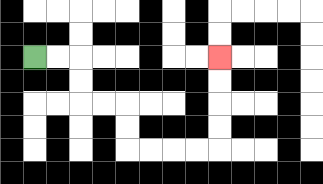{'start': '[1, 2]', 'end': '[9, 2]', 'path_directions': 'R,R,D,D,R,R,D,D,R,R,R,R,U,U,U,U', 'path_coordinates': '[[1, 2], [2, 2], [3, 2], [3, 3], [3, 4], [4, 4], [5, 4], [5, 5], [5, 6], [6, 6], [7, 6], [8, 6], [9, 6], [9, 5], [9, 4], [9, 3], [9, 2]]'}